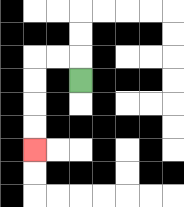{'start': '[3, 3]', 'end': '[1, 6]', 'path_directions': 'U,L,L,D,D,D,D', 'path_coordinates': '[[3, 3], [3, 2], [2, 2], [1, 2], [1, 3], [1, 4], [1, 5], [1, 6]]'}